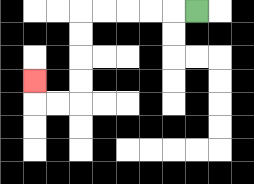{'start': '[8, 0]', 'end': '[1, 3]', 'path_directions': 'L,L,L,L,L,D,D,D,D,L,L,U', 'path_coordinates': '[[8, 0], [7, 0], [6, 0], [5, 0], [4, 0], [3, 0], [3, 1], [3, 2], [3, 3], [3, 4], [2, 4], [1, 4], [1, 3]]'}